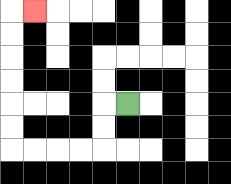{'start': '[5, 4]', 'end': '[1, 0]', 'path_directions': 'L,D,D,L,L,L,L,U,U,U,U,U,U,R', 'path_coordinates': '[[5, 4], [4, 4], [4, 5], [4, 6], [3, 6], [2, 6], [1, 6], [0, 6], [0, 5], [0, 4], [0, 3], [0, 2], [0, 1], [0, 0], [1, 0]]'}